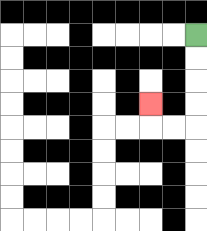{'start': '[8, 1]', 'end': '[6, 4]', 'path_directions': 'D,D,D,D,L,L,U', 'path_coordinates': '[[8, 1], [8, 2], [8, 3], [8, 4], [8, 5], [7, 5], [6, 5], [6, 4]]'}